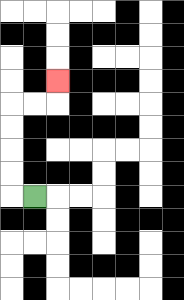{'start': '[1, 8]', 'end': '[2, 3]', 'path_directions': 'L,U,U,U,U,R,R,U', 'path_coordinates': '[[1, 8], [0, 8], [0, 7], [0, 6], [0, 5], [0, 4], [1, 4], [2, 4], [2, 3]]'}